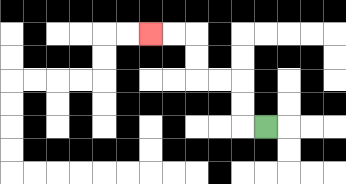{'start': '[11, 5]', 'end': '[6, 1]', 'path_directions': 'L,U,U,L,L,U,U,L,L', 'path_coordinates': '[[11, 5], [10, 5], [10, 4], [10, 3], [9, 3], [8, 3], [8, 2], [8, 1], [7, 1], [6, 1]]'}